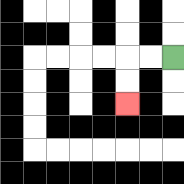{'start': '[7, 2]', 'end': '[5, 4]', 'path_directions': 'L,L,D,D', 'path_coordinates': '[[7, 2], [6, 2], [5, 2], [5, 3], [5, 4]]'}